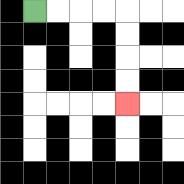{'start': '[1, 0]', 'end': '[5, 4]', 'path_directions': 'R,R,R,R,D,D,D,D', 'path_coordinates': '[[1, 0], [2, 0], [3, 0], [4, 0], [5, 0], [5, 1], [5, 2], [5, 3], [5, 4]]'}